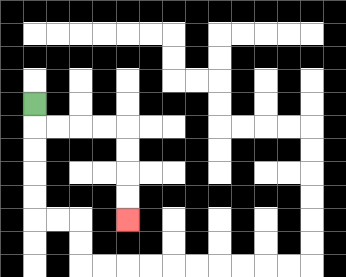{'start': '[1, 4]', 'end': '[5, 9]', 'path_directions': 'D,R,R,R,R,D,D,D,D', 'path_coordinates': '[[1, 4], [1, 5], [2, 5], [3, 5], [4, 5], [5, 5], [5, 6], [5, 7], [5, 8], [5, 9]]'}